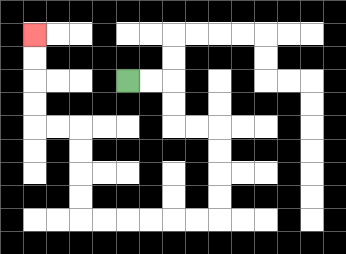{'start': '[5, 3]', 'end': '[1, 1]', 'path_directions': 'R,R,D,D,R,R,D,D,D,D,L,L,L,L,L,L,U,U,U,U,L,L,U,U,U,U', 'path_coordinates': '[[5, 3], [6, 3], [7, 3], [7, 4], [7, 5], [8, 5], [9, 5], [9, 6], [9, 7], [9, 8], [9, 9], [8, 9], [7, 9], [6, 9], [5, 9], [4, 9], [3, 9], [3, 8], [3, 7], [3, 6], [3, 5], [2, 5], [1, 5], [1, 4], [1, 3], [1, 2], [1, 1]]'}